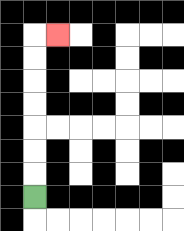{'start': '[1, 8]', 'end': '[2, 1]', 'path_directions': 'U,U,U,U,U,U,U,R', 'path_coordinates': '[[1, 8], [1, 7], [1, 6], [1, 5], [1, 4], [1, 3], [1, 2], [1, 1], [2, 1]]'}